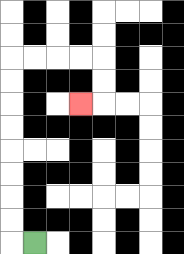{'start': '[1, 10]', 'end': '[3, 4]', 'path_directions': 'L,U,U,U,U,U,U,U,U,R,R,R,R,D,D,L', 'path_coordinates': '[[1, 10], [0, 10], [0, 9], [0, 8], [0, 7], [0, 6], [0, 5], [0, 4], [0, 3], [0, 2], [1, 2], [2, 2], [3, 2], [4, 2], [4, 3], [4, 4], [3, 4]]'}